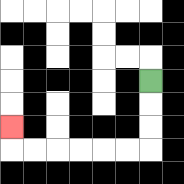{'start': '[6, 3]', 'end': '[0, 5]', 'path_directions': 'D,D,D,L,L,L,L,L,L,U', 'path_coordinates': '[[6, 3], [6, 4], [6, 5], [6, 6], [5, 6], [4, 6], [3, 6], [2, 6], [1, 6], [0, 6], [0, 5]]'}